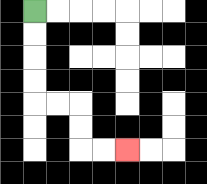{'start': '[1, 0]', 'end': '[5, 6]', 'path_directions': 'D,D,D,D,R,R,D,D,R,R', 'path_coordinates': '[[1, 0], [1, 1], [1, 2], [1, 3], [1, 4], [2, 4], [3, 4], [3, 5], [3, 6], [4, 6], [5, 6]]'}